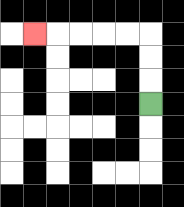{'start': '[6, 4]', 'end': '[1, 1]', 'path_directions': 'U,U,U,L,L,L,L,L', 'path_coordinates': '[[6, 4], [6, 3], [6, 2], [6, 1], [5, 1], [4, 1], [3, 1], [2, 1], [1, 1]]'}